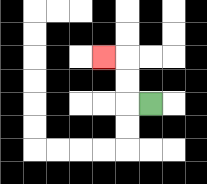{'start': '[6, 4]', 'end': '[4, 2]', 'path_directions': 'L,U,U,L', 'path_coordinates': '[[6, 4], [5, 4], [5, 3], [5, 2], [4, 2]]'}